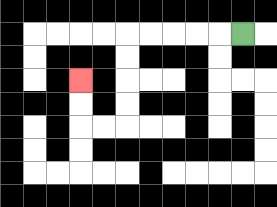{'start': '[10, 1]', 'end': '[3, 3]', 'path_directions': 'L,L,L,L,L,D,D,D,D,L,L,U,U', 'path_coordinates': '[[10, 1], [9, 1], [8, 1], [7, 1], [6, 1], [5, 1], [5, 2], [5, 3], [5, 4], [5, 5], [4, 5], [3, 5], [3, 4], [3, 3]]'}